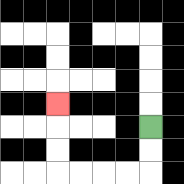{'start': '[6, 5]', 'end': '[2, 4]', 'path_directions': 'D,D,L,L,L,L,U,U,U', 'path_coordinates': '[[6, 5], [6, 6], [6, 7], [5, 7], [4, 7], [3, 7], [2, 7], [2, 6], [2, 5], [2, 4]]'}